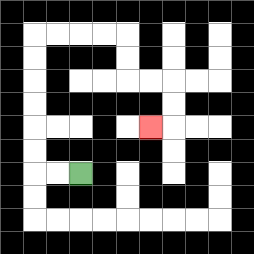{'start': '[3, 7]', 'end': '[6, 5]', 'path_directions': 'L,L,U,U,U,U,U,U,R,R,R,R,D,D,R,R,D,D,L', 'path_coordinates': '[[3, 7], [2, 7], [1, 7], [1, 6], [1, 5], [1, 4], [1, 3], [1, 2], [1, 1], [2, 1], [3, 1], [4, 1], [5, 1], [5, 2], [5, 3], [6, 3], [7, 3], [7, 4], [7, 5], [6, 5]]'}